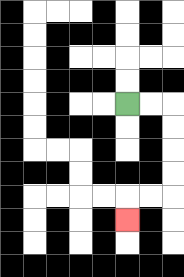{'start': '[5, 4]', 'end': '[5, 9]', 'path_directions': 'R,R,D,D,D,D,L,L,D', 'path_coordinates': '[[5, 4], [6, 4], [7, 4], [7, 5], [7, 6], [7, 7], [7, 8], [6, 8], [5, 8], [5, 9]]'}